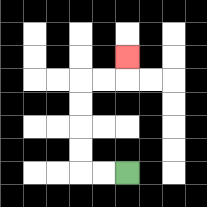{'start': '[5, 7]', 'end': '[5, 2]', 'path_directions': 'L,L,U,U,U,U,R,R,U', 'path_coordinates': '[[5, 7], [4, 7], [3, 7], [3, 6], [3, 5], [3, 4], [3, 3], [4, 3], [5, 3], [5, 2]]'}